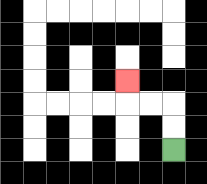{'start': '[7, 6]', 'end': '[5, 3]', 'path_directions': 'U,U,L,L,U', 'path_coordinates': '[[7, 6], [7, 5], [7, 4], [6, 4], [5, 4], [5, 3]]'}